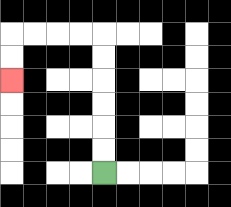{'start': '[4, 7]', 'end': '[0, 3]', 'path_directions': 'U,U,U,U,U,U,L,L,L,L,D,D', 'path_coordinates': '[[4, 7], [4, 6], [4, 5], [4, 4], [4, 3], [4, 2], [4, 1], [3, 1], [2, 1], [1, 1], [0, 1], [0, 2], [0, 3]]'}